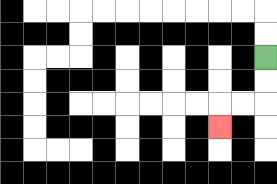{'start': '[11, 2]', 'end': '[9, 5]', 'path_directions': 'D,D,L,L,D', 'path_coordinates': '[[11, 2], [11, 3], [11, 4], [10, 4], [9, 4], [9, 5]]'}